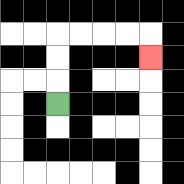{'start': '[2, 4]', 'end': '[6, 2]', 'path_directions': 'U,U,U,R,R,R,R,D', 'path_coordinates': '[[2, 4], [2, 3], [2, 2], [2, 1], [3, 1], [4, 1], [5, 1], [6, 1], [6, 2]]'}